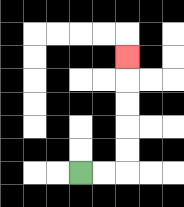{'start': '[3, 7]', 'end': '[5, 2]', 'path_directions': 'R,R,U,U,U,U,U', 'path_coordinates': '[[3, 7], [4, 7], [5, 7], [5, 6], [5, 5], [5, 4], [5, 3], [5, 2]]'}